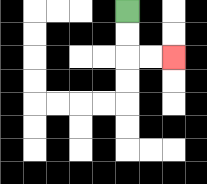{'start': '[5, 0]', 'end': '[7, 2]', 'path_directions': 'D,D,R,R', 'path_coordinates': '[[5, 0], [5, 1], [5, 2], [6, 2], [7, 2]]'}